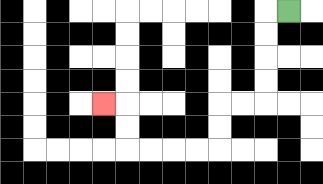{'start': '[12, 0]', 'end': '[4, 4]', 'path_directions': 'L,D,D,D,D,L,L,D,D,L,L,L,L,U,U,L', 'path_coordinates': '[[12, 0], [11, 0], [11, 1], [11, 2], [11, 3], [11, 4], [10, 4], [9, 4], [9, 5], [9, 6], [8, 6], [7, 6], [6, 6], [5, 6], [5, 5], [5, 4], [4, 4]]'}